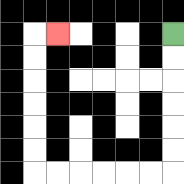{'start': '[7, 1]', 'end': '[2, 1]', 'path_directions': 'D,D,D,D,D,D,L,L,L,L,L,L,U,U,U,U,U,U,R', 'path_coordinates': '[[7, 1], [7, 2], [7, 3], [7, 4], [7, 5], [7, 6], [7, 7], [6, 7], [5, 7], [4, 7], [3, 7], [2, 7], [1, 7], [1, 6], [1, 5], [1, 4], [1, 3], [1, 2], [1, 1], [2, 1]]'}